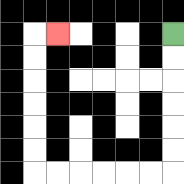{'start': '[7, 1]', 'end': '[2, 1]', 'path_directions': 'D,D,D,D,D,D,L,L,L,L,L,L,U,U,U,U,U,U,R', 'path_coordinates': '[[7, 1], [7, 2], [7, 3], [7, 4], [7, 5], [7, 6], [7, 7], [6, 7], [5, 7], [4, 7], [3, 7], [2, 7], [1, 7], [1, 6], [1, 5], [1, 4], [1, 3], [1, 2], [1, 1], [2, 1]]'}